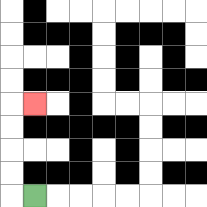{'start': '[1, 8]', 'end': '[1, 4]', 'path_directions': 'L,U,U,U,U,R', 'path_coordinates': '[[1, 8], [0, 8], [0, 7], [0, 6], [0, 5], [0, 4], [1, 4]]'}